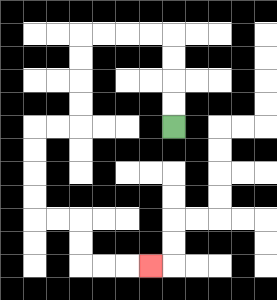{'start': '[7, 5]', 'end': '[6, 11]', 'path_directions': 'U,U,U,U,L,L,L,L,D,D,D,D,L,L,D,D,D,D,R,R,D,D,R,R,R', 'path_coordinates': '[[7, 5], [7, 4], [7, 3], [7, 2], [7, 1], [6, 1], [5, 1], [4, 1], [3, 1], [3, 2], [3, 3], [3, 4], [3, 5], [2, 5], [1, 5], [1, 6], [1, 7], [1, 8], [1, 9], [2, 9], [3, 9], [3, 10], [3, 11], [4, 11], [5, 11], [6, 11]]'}